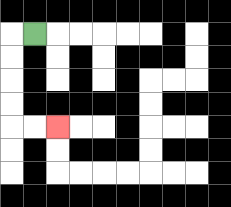{'start': '[1, 1]', 'end': '[2, 5]', 'path_directions': 'L,D,D,D,D,R,R', 'path_coordinates': '[[1, 1], [0, 1], [0, 2], [0, 3], [0, 4], [0, 5], [1, 5], [2, 5]]'}